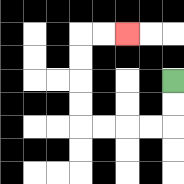{'start': '[7, 3]', 'end': '[5, 1]', 'path_directions': 'D,D,L,L,L,L,U,U,U,U,R,R', 'path_coordinates': '[[7, 3], [7, 4], [7, 5], [6, 5], [5, 5], [4, 5], [3, 5], [3, 4], [3, 3], [3, 2], [3, 1], [4, 1], [5, 1]]'}